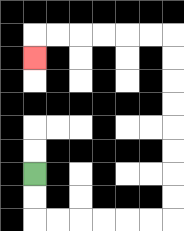{'start': '[1, 7]', 'end': '[1, 2]', 'path_directions': 'D,D,R,R,R,R,R,R,U,U,U,U,U,U,U,U,L,L,L,L,L,L,D', 'path_coordinates': '[[1, 7], [1, 8], [1, 9], [2, 9], [3, 9], [4, 9], [5, 9], [6, 9], [7, 9], [7, 8], [7, 7], [7, 6], [7, 5], [7, 4], [7, 3], [7, 2], [7, 1], [6, 1], [5, 1], [4, 1], [3, 1], [2, 1], [1, 1], [1, 2]]'}